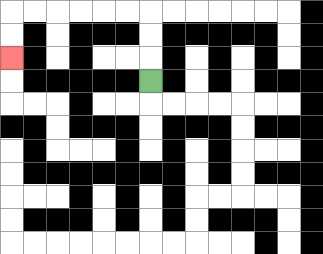{'start': '[6, 3]', 'end': '[0, 2]', 'path_directions': 'U,U,U,L,L,L,L,L,L,D,D', 'path_coordinates': '[[6, 3], [6, 2], [6, 1], [6, 0], [5, 0], [4, 0], [3, 0], [2, 0], [1, 0], [0, 0], [0, 1], [0, 2]]'}